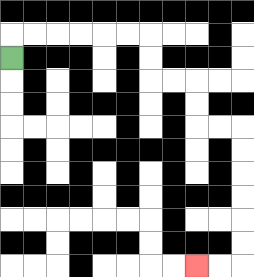{'start': '[0, 2]', 'end': '[8, 11]', 'path_directions': 'U,R,R,R,R,R,R,D,D,R,R,D,D,R,R,D,D,D,D,D,D,L,L', 'path_coordinates': '[[0, 2], [0, 1], [1, 1], [2, 1], [3, 1], [4, 1], [5, 1], [6, 1], [6, 2], [6, 3], [7, 3], [8, 3], [8, 4], [8, 5], [9, 5], [10, 5], [10, 6], [10, 7], [10, 8], [10, 9], [10, 10], [10, 11], [9, 11], [8, 11]]'}